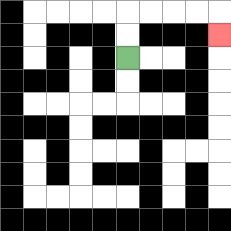{'start': '[5, 2]', 'end': '[9, 1]', 'path_directions': 'U,U,R,R,R,R,D', 'path_coordinates': '[[5, 2], [5, 1], [5, 0], [6, 0], [7, 0], [8, 0], [9, 0], [9, 1]]'}